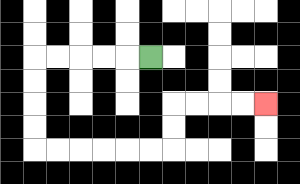{'start': '[6, 2]', 'end': '[11, 4]', 'path_directions': 'L,L,L,L,L,D,D,D,D,R,R,R,R,R,R,U,U,R,R,R,R', 'path_coordinates': '[[6, 2], [5, 2], [4, 2], [3, 2], [2, 2], [1, 2], [1, 3], [1, 4], [1, 5], [1, 6], [2, 6], [3, 6], [4, 6], [5, 6], [6, 6], [7, 6], [7, 5], [7, 4], [8, 4], [9, 4], [10, 4], [11, 4]]'}